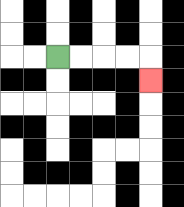{'start': '[2, 2]', 'end': '[6, 3]', 'path_directions': 'R,R,R,R,D', 'path_coordinates': '[[2, 2], [3, 2], [4, 2], [5, 2], [6, 2], [6, 3]]'}